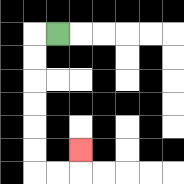{'start': '[2, 1]', 'end': '[3, 6]', 'path_directions': 'L,D,D,D,D,D,D,R,R,U', 'path_coordinates': '[[2, 1], [1, 1], [1, 2], [1, 3], [1, 4], [1, 5], [1, 6], [1, 7], [2, 7], [3, 7], [3, 6]]'}